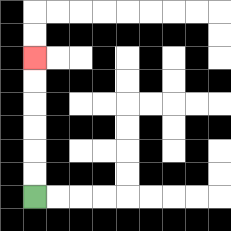{'start': '[1, 8]', 'end': '[1, 2]', 'path_directions': 'U,U,U,U,U,U', 'path_coordinates': '[[1, 8], [1, 7], [1, 6], [1, 5], [1, 4], [1, 3], [1, 2]]'}